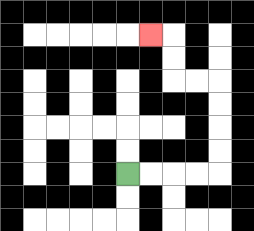{'start': '[5, 7]', 'end': '[6, 1]', 'path_directions': 'R,R,R,R,U,U,U,U,L,L,U,U,L', 'path_coordinates': '[[5, 7], [6, 7], [7, 7], [8, 7], [9, 7], [9, 6], [9, 5], [9, 4], [9, 3], [8, 3], [7, 3], [7, 2], [7, 1], [6, 1]]'}